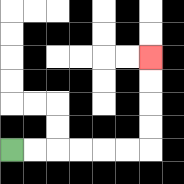{'start': '[0, 6]', 'end': '[6, 2]', 'path_directions': 'R,R,R,R,R,R,U,U,U,U', 'path_coordinates': '[[0, 6], [1, 6], [2, 6], [3, 6], [4, 6], [5, 6], [6, 6], [6, 5], [6, 4], [6, 3], [6, 2]]'}